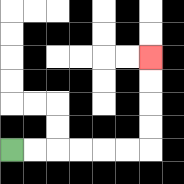{'start': '[0, 6]', 'end': '[6, 2]', 'path_directions': 'R,R,R,R,R,R,U,U,U,U', 'path_coordinates': '[[0, 6], [1, 6], [2, 6], [3, 6], [4, 6], [5, 6], [6, 6], [6, 5], [6, 4], [6, 3], [6, 2]]'}